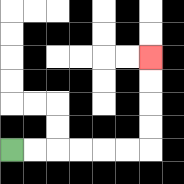{'start': '[0, 6]', 'end': '[6, 2]', 'path_directions': 'R,R,R,R,R,R,U,U,U,U', 'path_coordinates': '[[0, 6], [1, 6], [2, 6], [3, 6], [4, 6], [5, 6], [6, 6], [6, 5], [6, 4], [6, 3], [6, 2]]'}